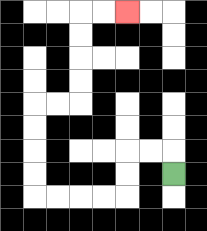{'start': '[7, 7]', 'end': '[5, 0]', 'path_directions': 'U,L,L,D,D,L,L,L,L,U,U,U,U,R,R,U,U,U,U,R,R', 'path_coordinates': '[[7, 7], [7, 6], [6, 6], [5, 6], [5, 7], [5, 8], [4, 8], [3, 8], [2, 8], [1, 8], [1, 7], [1, 6], [1, 5], [1, 4], [2, 4], [3, 4], [3, 3], [3, 2], [3, 1], [3, 0], [4, 0], [5, 0]]'}